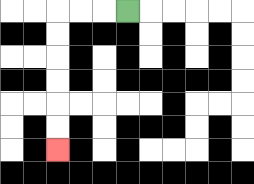{'start': '[5, 0]', 'end': '[2, 6]', 'path_directions': 'L,L,L,D,D,D,D,D,D', 'path_coordinates': '[[5, 0], [4, 0], [3, 0], [2, 0], [2, 1], [2, 2], [2, 3], [2, 4], [2, 5], [2, 6]]'}